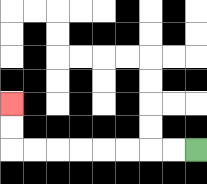{'start': '[8, 6]', 'end': '[0, 4]', 'path_directions': 'L,L,L,L,L,L,L,L,U,U', 'path_coordinates': '[[8, 6], [7, 6], [6, 6], [5, 6], [4, 6], [3, 6], [2, 6], [1, 6], [0, 6], [0, 5], [0, 4]]'}